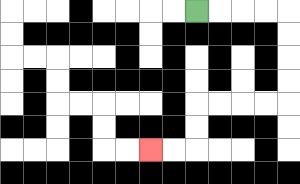{'start': '[8, 0]', 'end': '[6, 6]', 'path_directions': 'R,R,R,R,D,D,D,D,L,L,L,L,D,D,L,L', 'path_coordinates': '[[8, 0], [9, 0], [10, 0], [11, 0], [12, 0], [12, 1], [12, 2], [12, 3], [12, 4], [11, 4], [10, 4], [9, 4], [8, 4], [8, 5], [8, 6], [7, 6], [6, 6]]'}